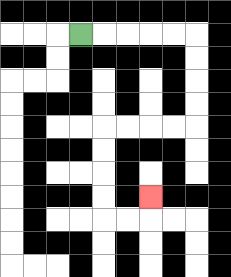{'start': '[3, 1]', 'end': '[6, 8]', 'path_directions': 'R,R,R,R,R,D,D,D,D,L,L,L,L,D,D,D,D,R,R,U', 'path_coordinates': '[[3, 1], [4, 1], [5, 1], [6, 1], [7, 1], [8, 1], [8, 2], [8, 3], [8, 4], [8, 5], [7, 5], [6, 5], [5, 5], [4, 5], [4, 6], [4, 7], [4, 8], [4, 9], [5, 9], [6, 9], [6, 8]]'}